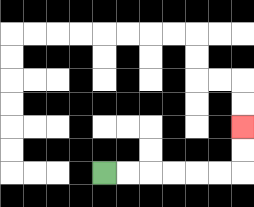{'start': '[4, 7]', 'end': '[10, 5]', 'path_directions': 'R,R,R,R,R,R,U,U', 'path_coordinates': '[[4, 7], [5, 7], [6, 7], [7, 7], [8, 7], [9, 7], [10, 7], [10, 6], [10, 5]]'}